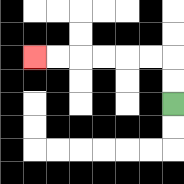{'start': '[7, 4]', 'end': '[1, 2]', 'path_directions': 'U,U,L,L,L,L,L,L', 'path_coordinates': '[[7, 4], [7, 3], [7, 2], [6, 2], [5, 2], [4, 2], [3, 2], [2, 2], [1, 2]]'}